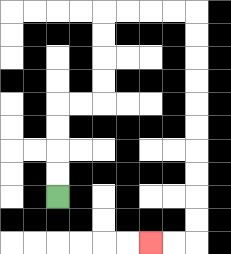{'start': '[2, 8]', 'end': '[6, 10]', 'path_directions': 'U,U,U,U,R,R,U,U,U,U,R,R,R,R,D,D,D,D,D,D,D,D,D,D,L,L', 'path_coordinates': '[[2, 8], [2, 7], [2, 6], [2, 5], [2, 4], [3, 4], [4, 4], [4, 3], [4, 2], [4, 1], [4, 0], [5, 0], [6, 0], [7, 0], [8, 0], [8, 1], [8, 2], [8, 3], [8, 4], [8, 5], [8, 6], [8, 7], [8, 8], [8, 9], [8, 10], [7, 10], [6, 10]]'}